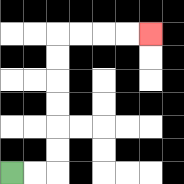{'start': '[0, 7]', 'end': '[6, 1]', 'path_directions': 'R,R,U,U,U,U,U,U,R,R,R,R', 'path_coordinates': '[[0, 7], [1, 7], [2, 7], [2, 6], [2, 5], [2, 4], [2, 3], [2, 2], [2, 1], [3, 1], [4, 1], [5, 1], [6, 1]]'}